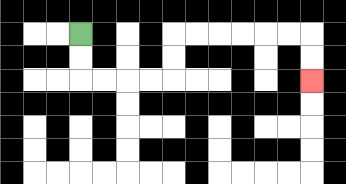{'start': '[3, 1]', 'end': '[13, 3]', 'path_directions': 'D,D,R,R,R,R,U,U,R,R,R,R,R,R,D,D', 'path_coordinates': '[[3, 1], [3, 2], [3, 3], [4, 3], [5, 3], [6, 3], [7, 3], [7, 2], [7, 1], [8, 1], [9, 1], [10, 1], [11, 1], [12, 1], [13, 1], [13, 2], [13, 3]]'}